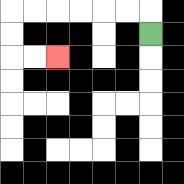{'start': '[6, 1]', 'end': '[2, 2]', 'path_directions': 'U,L,L,L,L,L,L,D,D,R,R', 'path_coordinates': '[[6, 1], [6, 0], [5, 0], [4, 0], [3, 0], [2, 0], [1, 0], [0, 0], [0, 1], [0, 2], [1, 2], [2, 2]]'}